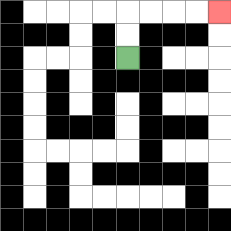{'start': '[5, 2]', 'end': '[9, 0]', 'path_directions': 'U,U,R,R,R,R', 'path_coordinates': '[[5, 2], [5, 1], [5, 0], [6, 0], [7, 0], [8, 0], [9, 0]]'}